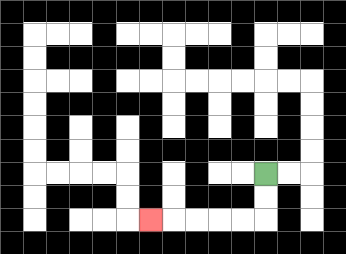{'start': '[11, 7]', 'end': '[6, 9]', 'path_directions': 'D,D,L,L,L,L,L', 'path_coordinates': '[[11, 7], [11, 8], [11, 9], [10, 9], [9, 9], [8, 9], [7, 9], [6, 9]]'}